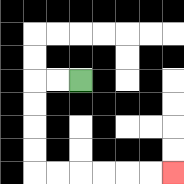{'start': '[3, 3]', 'end': '[7, 7]', 'path_directions': 'L,L,D,D,D,D,R,R,R,R,R,R', 'path_coordinates': '[[3, 3], [2, 3], [1, 3], [1, 4], [1, 5], [1, 6], [1, 7], [2, 7], [3, 7], [4, 7], [5, 7], [6, 7], [7, 7]]'}